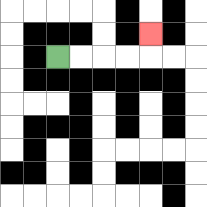{'start': '[2, 2]', 'end': '[6, 1]', 'path_directions': 'R,R,R,R,U', 'path_coordinates': '[[2, 2], [3, 2], [4, 2], [5, 2], [6, 2], [6, 1]]'}